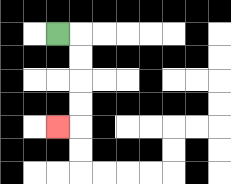{'start': '[2, 1]', 'end': '[2, 5]', 'path_directions': 'R,D,D,D,D,L', 'path_coordinates': '[[2, 1], [3, 1], [3, 2], [3, 3], [3, 4], [3, 5], [2, 5]]'}